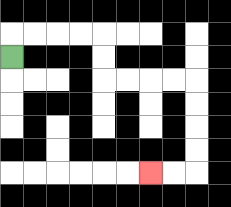{'start': '[0, 2]', 'end': '[6, 7]', 'path_directions': 'U,R,R,R,R,D,D,R,R,R,R,D,D,D,D,L,L', 'path_coordinates': '[[0, 2], [0, 1], [1, 1], [2, 1], [3, 1], [4, 1], [4, 2], [4, 3], [5, 3], [6, 3], [7, 3], [8, 3], [8, 4], [8, 5], [8, 6], [8, 7], [7, 7], [6, 7]]'}